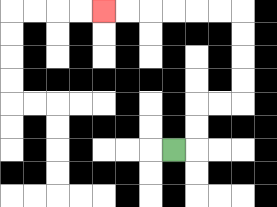{'start': '[7, 6]', 'end': '[4, 0]', 'path_directions': 'R,U,U,R,R,U,U,U,U,L,L,L,L,L,L', 'path_coordinates': '[[7, 6], [8, 6], [8, 5], [8, 4], [9, 4], [10, 4], [10, 3], [10, 2], [10, 1], [10, 0], [9, 0], [8, 0], [7, 0], [6, 0], [5, 0], [4, 0]]'}